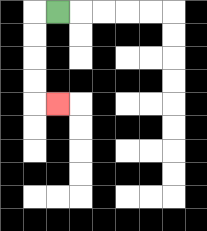{'start': '[2, 0]', 'end': '[2, 4]', 'path_directions': 'L,D,D,D,D,R', 'path_coordinates': '[[2, 0], [1, 0], [1, 1], [1, 2], [1, 3], [1, 4], [2, 4]]'}